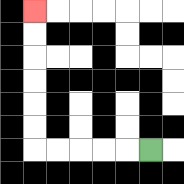{'start': '[6, 6]', 'end': '[1, 0]', 'path_directions': 'L,L,L,L,L,U,U,U,U,U,U', 'path_coordinates': '[[6, 6], [5, 6], [4, 6], [3, 6], [2, 6], [1, 6], [1, 5], [1, 4], [1, 3], [1, 2], [1, 1], [1, 0]]'}